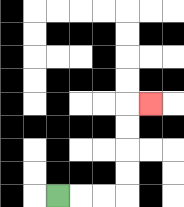{'start': '[2, 8]', 'end': '[6, 4]', 'path_directions': 'R,R,R,U,U,U,U,R', 'path_coordinates': '[[2, 8], [3, 8], [4, 8], [5, 8], [5, 7], [5, 6], [5, 5], [5, 4], [6, 4]]'}